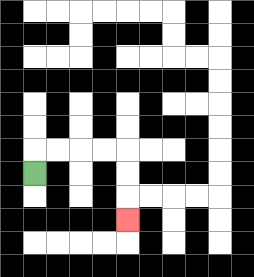{'start': '[1, 7]', 'end': '[5, 9]', 'path_directions': 'U,R,R,R,R,D,D,D', 'path_coordinates': '[[1, 7], [1, 6], [2, 6], [3, 6], [4, 6], [5, 6], [5, 7], [5, 8], [5, 9]]'}